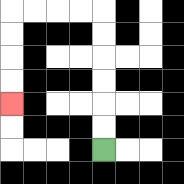{'start': '[4, 6]', 'end': '[0, 4]', 'path_directions': 'U,U,U,U,U,U,L,L,L,L,D,D,D,D', 'path_coordinates': '[[4, 6], [4, 5], [4, 4], [4, 3], [4, 2], [4, 1], [4, 0], [3, 0], [2, 0], [1, 0], [0, 0], [0, 1], [0, 2], [0, 3], [0, 4]]'}